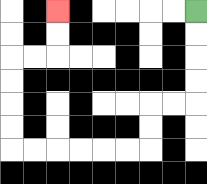{'start': '[8, 0]', 'end': '[2, 0]', 'path_directions': 'D,D,D,D,L,L,D,D,L,L,L,L,L,L,U,U,U,U,R,R,U,U', 'path_coordinates': '[[8, 0], [8, 1], [8, 2], [8, 3], [8, 4], [7, 4], [6, 4], [6, 5], [6, 6], [5, 6], [4, 6], [3, 6], [2, 6], [1, 6], [0, 6], [0, 5], [0, 4], [0, 3], [0, 2], [1, 2], [2, 2], [2, 1], [2, 0]]'}